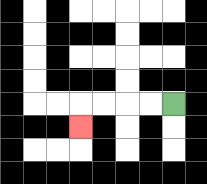{'start': '[7, 4]', 'end': '[3, 5]', 'path_directions': 'L,L,L,L,D', 'path_coordinates': '[[7, 4], [6, 4], [5, 4], [4, 4], [3, 4], [3, 5]]'}